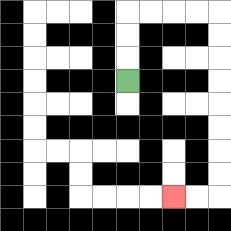{'start': '[5, 3]', 'end': '[7, 8]', 'path_directions': 'U,U,U,R,R,R,R,D,D,D,D,D,D,D,D,L,L', 'path_coordinates': '[[5, 3], [5, 2], [5, 1], [5, 0], [6, 0], [7, 0], [8, 0], [9, 0], [9, 1], [9, 2], [9, 3], [9, 4], [9, 5], [9, 6], [9, 7], [9, 8], [8, 8], [7, 8]]'}